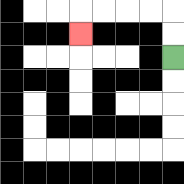{'start': '[7, 2]', 'end': '[3, 1]', 'path_directions': 'U,U,L,L,L,L,D', 'path_coordinates': '[[7, 2], [7, 1], [7, 0], [6, 0], [5, 0], [4, 0], [3, 0], [3, 1]]'}